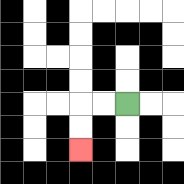{'start': '[5, 4]', 'end': '[3, 6]', 'path_directions': 'L,L,D,D', 'path_coordinates': '[[5, 4], [4, 4], [3, 4], [3, 5], [3, 6]]'}